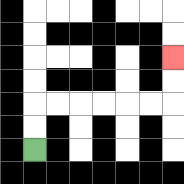{'start': '[1, 6]', 'end': '[7, 2]', 'path_directions': 'U,U,R,R,R,R,R,R,U,U', 'path_coordinates': '[[1, 6], [1, 5], [1, 4], [2, 4], [3, 4], [4, 4], [5, 4], [6, 4], [7, 4], [7, 3], [7, 2]]'}